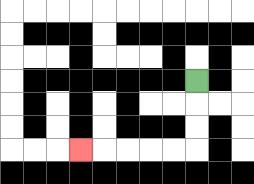{'start': '[8, 3]', 'end': '[3, 6]', 'path_directions': 'D,D,D,L,L,L,L,L', 'path_coordinates': '[[8, 3], [8, 4], [8, 5], [8, 6], [7, 6], [6, 6], [5, 6], [4, 6], [3, 6]]'}